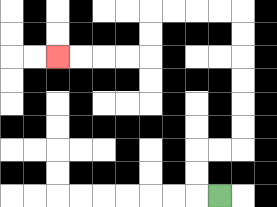{'start': '[9, 8]', 'end': '[2, 2]', 'path_directions': 'L,U,U,R,R,U,U,U,U,U,U,L,L,L,L,D,D,L,L,L,L', 'path_coordinates': '[[9, 8], [8, 8], [8, 7], [8, 6], [9, 6], [10, 6], [10, 5], [10, 4], [10, 3], [10, 2], [10, 1], [10, 0], [9, 0], [8, 0], [7, 0], [6, 0], [6, 1], [6, 2], [5, 2], [4, 2], [3, 2], [2, 2]]'}